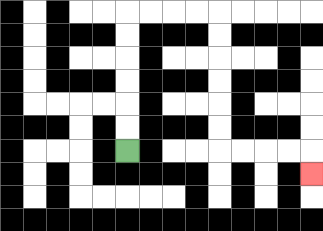{'start': '[5, 6]', 'end': '[13, 7]', 'path_directions': 'U,U,U,U,U,U,R,R,R,R,D,D,D,D,D,D,R,R,R,R,D', 'path_coordinates': '[[5, 6], [5, 5], [5, 4], [5, 3], [5, 2], [5, 1], [5, 0], [6, 0], [7, 0], [8, 0], [9, 0], [9, 1], [9, 2], [9, 3], [9, 4], [9, 5], [9, 6], [10, 6], [11, 6], [12, 6], [13, 6], [13, 7]]'}